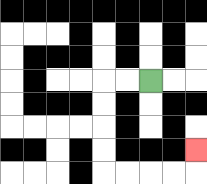{'start': '[6, 3]', 'end': '[8, 6]', 'path_directions': 'L,L,D,D,D,D,R,R,R,R,U', 'path_coordinates': '[[6, 3], [5, 3], [4, 3], [4, 4], [4, 5], [4, 6], [4, 7], [5, 7], [6, 7], [7, 7], [8, 7], [8, 6]]'}